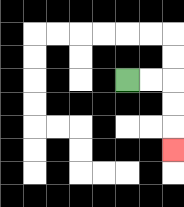{'start': '[5, 3]', 'end': '[7, 6]', 'path_directions': 'R,R,D,D,D', 'path_coordinates': '[[5, 3], [6, 3], [7, 3], [7, 4], [7, 5], [7, 6]]'}